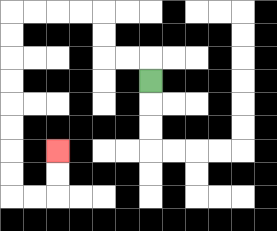{'start': '[6, 3]', 'end': '[2, 6]', 'path_directions': 'U,L,L,U,U,L,L,L,L,D,D,D,D,D,D,D,D,R,R,U,U', 'path_coordinates': '[[6, 3], [6, 2], [5, 2], [4, 2], [4, 1], [4, 0], [3, 0], [2, 0], [1, 0], [0, 0], [0, 1], [0, 2], [0, 3], [0, 4], [0, 5], [0, 6], [0, 7], [0, 8], [1, 8], [2, 8], [2, 7], [2, 6]]'}